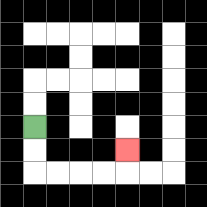{'start': '[1, 5]', 'end': '[5, 6]', 'path_directions': 'D,D,R,R,R,R,U', 'path_coordinates': '[[1, 5], [1, 6], [1, 7], [2, 7], [3, 7], [4, 7], [5, 7], [5, 6]]'}